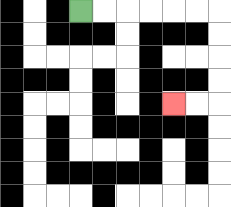{'start': '[3, 0]', 'end': '[7, 4]', 'path_directions': 'R,R,R,R,R,R,D,D,D,D,L,L', 'path_coordinates': '[[3, 0], [4, 0], [5, 0], [6, 0], [7, 0], [8, 0], [9, 0], [9, 1], [9, 2], [9, 3], [9, 4], [8, 4], [7, 4]]'}